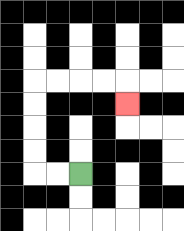{'start': '[3, 7]', 'end': '[5, 4]', 'path_directions': 'L,L,U,U,U,U,R,R,R,R,D', 'path_coordinates': '[[3, 7], [2, 7], [1, 7], [1, 6], [1, 5], [1, 4], [1, 3], [2, 3], [3, 3], [4, 3], [5, 3], [5, 4]]'}